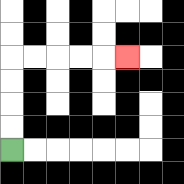{'start': '[0, 6]', 'end': '[5, 2]', 'path_directions': 'U,U,U,U,R,R,R,R,R', 'path_coordinates': '[[0, 6], [0, 5], [0, 4], [0, 3], [0, 2], [1, 2], [2, 2], [3, 2], [4, 2], [5, 2]]'}